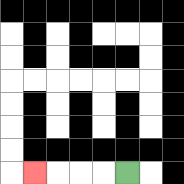{'start': '[5, 7]', 'end': '[1, 7]', 'path_directions': 'L,L,L,L', 'path_coordinates': '[[5, 7], [4, 7], [3, 7], [2, 7], [1, 7]]'}